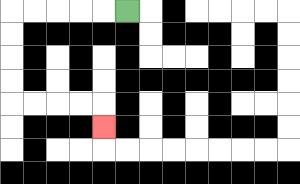{'start': '[5, 0]', 'end': '[4, 5]', 'path_directions': 'L,L,L,L,L,D,D,D,D,R,R,R,R,D', 'path_coordinates': '[[5, 0], [4, 0], [3, 0], [2, 0], [1, 0], [0, 0], [0, 1], [0, 2], [0, 3], [0, 4], [1, 4], [2, 4], [3, 4], [4, 4], [4, 5]]'}